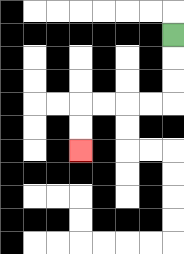{'start': '[7, 1]', 'end': '[3, 6]', 'path_directions': 'D,D,D,L,L,L,L,D,D', 'path_coordinates': '[[7, 1], [7, 2], [7, 3], [7, 4], [6, 4], [5, 4], [4, 4], [3, 4], [3, 5], [3, 6]]'}